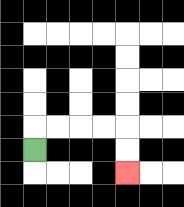{'start': '[1, 6]', 'end': '[5, 7]', 'path_directions': 'U,R,R,R,R,D,D', 'path_coordinates': '[[1, 6], [1, 5], [2, 5], [3, 5], [4, 5], [5, 5], [5, 6], [5, 7]]'}